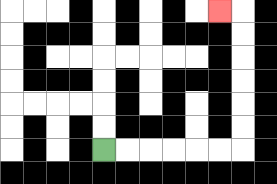{'start': '[4, 6]', 'end': '[9, 0]', 'path_directions': 'R,R,R,R,R,R,U,U,U,U,U,U,L', 'path_coordinates': '[[4, 6], [5, 6], [6, 6], [7, 6], [8, 6], [9, 6], [10, 6], [10, 5], [10, 4], [10, 3], [10, 2], [10, 1], [10, 0], [9, 0]]'}